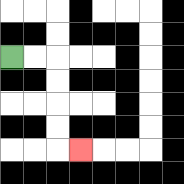{'start': '[0, 2]', 'end': '[3, 6]', 'path_directions': 'R,R,D,D,D,D,R', 'path_coordinates': '[[0, 2], [1, 2], [2, 2], [2, 3], [2, 4], [2, 5], [2, 6], [3, 6]]'}